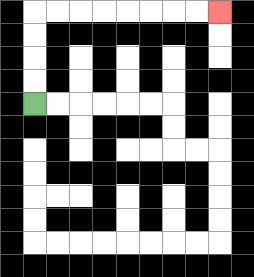{'start': '[1, 4]', 'end': '[9, 0]', 'path_directions': 'U,U,U,U,R,R,R,R,R,R,R,R', 'path_coordinates': '[[1, 4], [1, 3], [1, 2], [1, 1], [1, 0], [2, 0], [3, 0], [4, 0], [5, 0], [6, 0], [7, 0], [8, 0], [9, 0]]'}